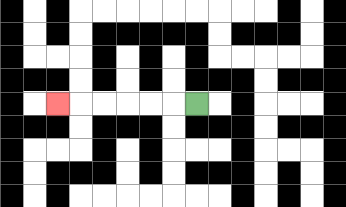{'start': '[8, 4]', 'end': '[2, 4]', 'path_directions': 'L,L,L,L,L,L', 'path_coordinates': '[[8, 4], [7, 4], [6, 4], [5, 4], [4, 4], [3, 4], [2, 4]]'}